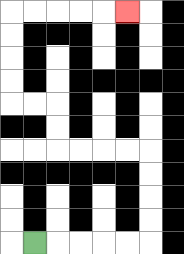{'start': '[1, 10]', 'end': '[5, 0]', 'path_directions': 'R,R,R,R,R,U,U,U,U,L,L,L,L,U,U,L,L,U,U,U,U,R,R,R,R,R', 'path_coordinates': '[[1, 10], [2, 10], [3, 10], [4, 10], [5, 10], [6, 10], [6, 9], [6, 8], [6, 7], [6, 6], [5, 6], [4, 6], [3, 6], [2, 6], [2, 5], [2, 4], [1, 4], [0, 4], [0, 3], [0, 2], [0, 1], [0, 0], [1, 0], [2, 0], [3, 0], [4, 0], [5, 0]]'}